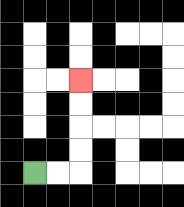{'start': '[1, 7]', 'end': '[3, 3]', 'path_directions': 'R,R,U,U,U,U', 'path_coordinates': '[[1, 7], [2, 7], [3, 7], [3, 6], [3, 5], [3, 4], [3, 3]]'}